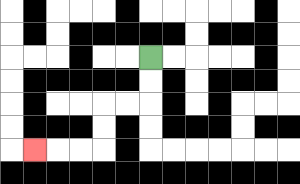{'start': '[6, 2]', 'end': '[1, 6]', 'path_directions': 'D,D,L,L,D,D,L,L,L', 'path_coordinates': '[[6, 2], [6, 3], [6, 4], [5, 4], [4, 4], [4, 5], [4, 6], [3, 6], [2, 6], [1, 6]]'}